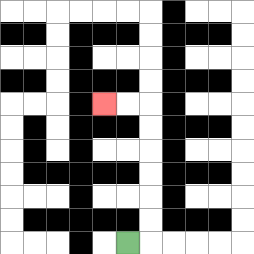{'start': '[5, 10]', 'end': '[4, 4]', 'path_directions': 'R,U,U,U,U,U,U,L,L', 'path_coordinates': '[[5, 10], [6, 10], [6, 9], [6, 8], [6, 7], [6, 6], [6, 5], [6, 4], [5, 4], [4, 4]]'}